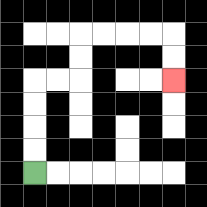{'start': '[1, 7]', 'end': '[7, 3]', 'path_directions': 'U,U,U,U,R,R,U,U,R,R,R,R,D,D', 'path_coordinates': '[[1, 7], [1, 6], [1, 5], [1, 4], [1, 3], [2, 3], [3, 3], [3, 2], [3, 1], [4, 1], [5, 1], [6, 1], [7, 1], [7, 2], [7, 3]]'}